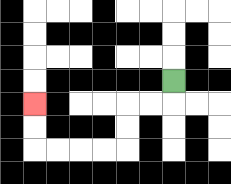{'start': '[7, 3]', 'end': '[1, 4]', 'path_directions': 'D,L,L,D,D,L,L,L,L,U,U', 'path_coordinates': '[[7, 3], [7, 4], [6, 4], [5, 4], [5, 5], [5, 6], [4, 6], [3, 6], [2, 6], [1, 6], [1, 5], [1, 4]]'}